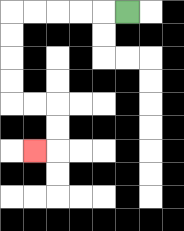{'start': '[5, 0]', 'end': '[1, 6]', 'path_directions': 'L,L,L,L,L,D,D,D,D,R,R,D,D,L', 'path_coordinates': '[[5, 0], [4, 0], [3, 0], [2, 0], [1, 0], [0, 0], [0, 1], [0, 2], [0, 3], [0, 4], [1, 4], [2, 4], [2, 5], [2, 6], [1, 6]]'}